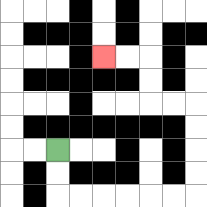{'start': '[2, 6]', 'end': '[4, 2]', 'path_directions': 'D,D,R,R,R,R,R,R,U,U,U,U,L,L,U,U,L,L', 'path_coordinates': '[[2, 6], [2, 7], [2, 8], [3, 8], [4, 8], [5, 8], [6, 8], [7, 8], [8, 8], [8, 7], [8, 6], [8, 5], [8, 4], [7, 4], [6, 4], [6, 3], [6, 2], [5, 2], [4, 2]]'}